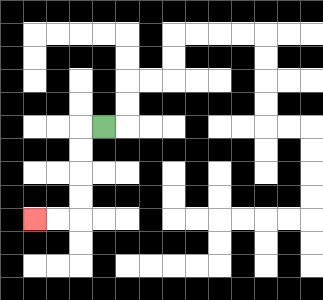{'start': '[4, 5]', 'end': '[1, 9]', 'path_directions': 'L,D,D,D,D,L,L', 'path_coordinates': '[[4, 5], [3, 5], [3, 6], [3, 7], [3, 8], [3, 9], [2, 9], [1, 9]]'}